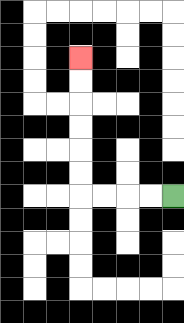{'start': '[7, 8]', 'end': '[3, 2]', 'path_directions': 'L,L,L,L,U,U,U,U,U,U', 'path_coordinates': '[[7, 8], [6, 8], [5, 8], [4, 8], [3, 8], [3, 7], [3, 6], [3, 5], [3, 4], [3, 3], [3, 2]]'}